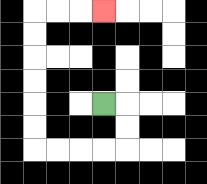{'start': '[4, 4]', 'end': '[4, 0]', 'path_directions': 'R,D,D,L,L,L,L,U,U,U,U,U,U,R,R,R', 'path_coordinates': '[[4, 4], [5, 4], [5, 5], [5, 6], [4, 6], [3, 6], [2, 6], [1, 6], [1, 5], [1, 4], [1, 3], [1, 2], [1, 1], [1, 0], [2, 0], [3, 0], [4, 0]]'}